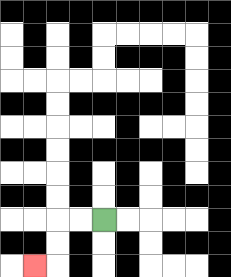{'start': '[4, 9]', 'end': '[1, 11]', 'path_directions': 'L,L,D,D,L', 'path_coordinates': '[[4, 9], [3, 9], [2, 9], [2, 10], [2, 11], [1, 11]]'}